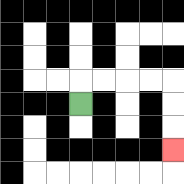{'start': '[3, 4]', 'end': '[7, 6]', 'path_directions': 'U,R,R,R,R,D,D,D', 'path_coordinates': '[[3, 4], [3, 3], [4, 3], [5, 3], [6, 3], [7, 3], [7, 4], [7, 5], [7, 6]]'}